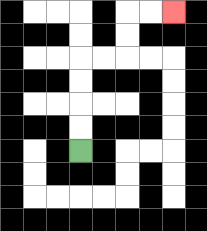{'start': '[3, 6]', 'end': '[7, 0]', 'path_directions': 'U,U,U,U,R,R,U,U,R,R', 'path_coordinates': '[[3, 6], [3, 5], [3, 4], [3, 3], [3, 2], [4, 2], [5, 2], [5, 1], [5, 0], [6, 0], [7, 0]]'}